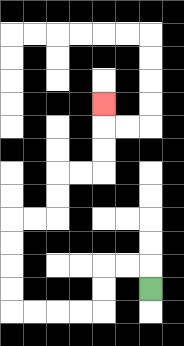{'start': '[6, 12]', 'end': '[4, 4]', 'path_directions': 'U,L,L,D,D,L,L,L,L,U,U,U,U,R,R,U,U,R,R,U,U,U', 'path_coordinates': '[[6, 12], [6, 11], [5, 11], [4, 11], [4, 12], [4, 13], [3, 13], [2, 13], [1, 13], [0, 13], [0, 12], [0, 11], [0, 10], [0, 9], [1, 9], [2, 9], [2, 8], [2, 7], [3, 7], [4, 7], [4, 6], [4, 5], [4, 4]]'}